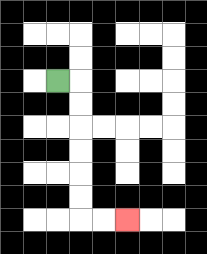{'start': '[2, 3]', 'end': '[5, 9]', 'path_directions': 'R,D,D,D,D,D,D,R,R', 'path_coordinates': '[[2, 3], [3, 3], [3, 4], [3, 5], [3, 6], [3, 7], [3, 8], [3, 9], [4, 9], [5, 9]]'}